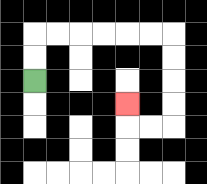{'start': '[1, 3]', 'end': '[5, 4]', 'path_directions': 'U,U,R,R,R,R,R,R,D,D,D,D,L,L,U', 'path_coordinates': '[[1, 3], [1, 2], [1, 1], [2, 1], [3, 1], [4, 1], [5, 1], [6, 1], [7, 1], [7, 2], [7, 3], [7, 4], [7, 5], [6, 5], [5, 5], [5, 4]]'}